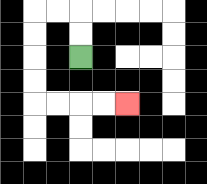{'start': '[3, 2]', 'end': '[5, 4]', 'path_directions': 'U,U,L,L,D,D,D,D,R,R,R,R', 'path_coordinates': '[[3, 2], [3, 1], [3, 0], [2, 0], [1, 0], [1, 1], [1, 2], [1, 3], [1, 4], [2, 4], [3, 4], [4, 4], [5, 4]]'}